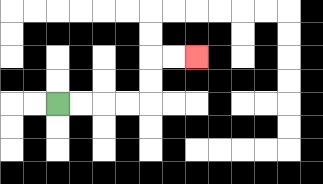{'start': '[2, 4]', 'end': '[8, 2]', 'path_directions': 'R,R,R,R,U,U,R,R', 'path_coordinates': '[[2, 4], [3, 4], [4, 4], [5, 4], [6, 4], [6, 3], [6, 2], [7, 2], [8, 2]]'}